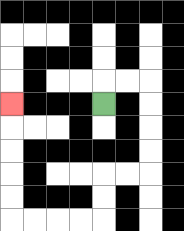{'start': '[4, 4]', 'end': '[0, 4]', 'path_directions': 'U,R,R,D,D,D,D,L,L,D,D,L,L,L,L,U,U,U,U,U', 'path_coordinates': '[[4, 4], [4, 3], [5, 3], [6, 3], [6, 4], [6, 5], [6, 6], [6, 7], [5, 7], [4, 7], [4, 8], [4, 9], [3, 9], [2, 9], [1, 9], [0, 9], [0, 8], [0, 7], [0, 6], [0, 5], [0, 4]]'}